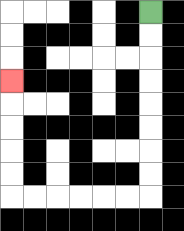{'start': '[6, 0]', 'end': '[0, 3]', 'path_directions': 'D,D,D,D,D,D,D,D,L,L,L,L,L,L,U,U,U,U,U', 'path_coordinates': '[[6, 0], [6, 1], [6, 2], [6, 3], [6, 4], [6, 5], [6, 6], [6, 7], [6, 8], [5, 8], [4, 8], [3, 8], [2, 8], [1, 8], [0, 8], [0, 7], [0, 6], [0, 5], [0, 4], [0, 3]]'}